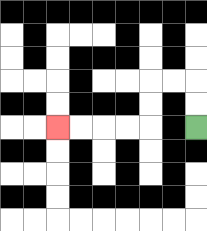{'start': '[8, 5]', 'end': '[2, 5]', 'path_directions': 'U,U,L,L,D,D,L,L,L,L', 'path_coordinates': '[[8, 5], [8, 4], [8, 3], [7, 3], [6, 3], [6, 4], [6, 5], [5, 5], [4, 5], [3, 5], [2, 5]]'}